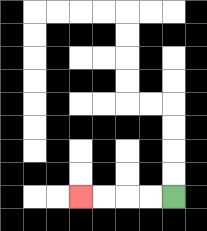{'start': '[7, 8]', 'end': '[3, 8]', 'path_directions': 'L,L,L,L', 'path_coordinates': '[[7, 8], [6, 8], [5, 8], [4, 8], [3, 8]]'}